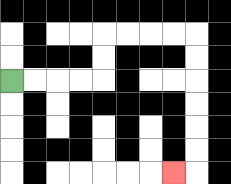{'start': '[0, 3]', 'end': '[7, 7]', 'path_directions': 'R,R,R,R,U,U,R,R,R,R,D,D,D,D,D,D,L', 'path_coordinates': '[[0, 3], [1, 3], [2, 3], [3, 3], [4, 3], [4, 2], [4, 1], [5, 1], [6, 1], [7, 1], [8, 1], [8, 2], [8, 3], [8, 4], [8, 5], [8, 6], [8, 7], [7, 7]]'}